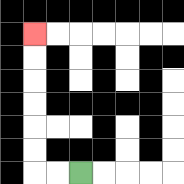{'start': '[3, 7]', 'end': '[1, 1]', 'path_directions': 'L,L,U,U,U,U,U,U', 'path_coordinates': '[[3, 7], [2, 7], [1, 7], [1, 6], [1, 5], [1, 4], [1, 3], [1, 2], [1, 1]]'}